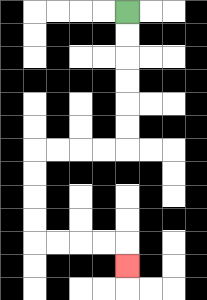{'start': '[5, 0]', 'end': '[5, 11]', 'path_directions': 'D,D,D,D,D,D,L,L,L,L,D,D,D,D,R,R,R,R,D', 'path_coordinates': '[[5, 0], [5, 1], [5, 2], [5, 3], [5, 4], [5, 5], [5, 6], [4, 6], [3, 6], [2, 6], [1, 6], [1, 7], [1, 8], [1, 9], [1, 10], [2, 10], [3, 10], [4, 10], [5, 10], [5, 11]]'}